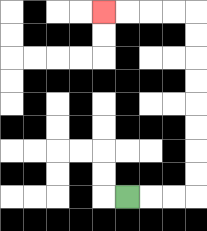{'start': '[5, 8]', 'end': '[4, 0]', 'path_directions': 'R,R,R,U,U,U,U,U,U,U,U,L,L,L,L', 'path_coordinates': '[[5, 8], [6, 8], [7, 8], [8, 8], [8, 7], [8, 6], [8, 5], [8, 4], [8, 3], [8, 2], [8, 1], [8, 0], [7, 0], [6, 0], [5, 0], [4, 0]]'}